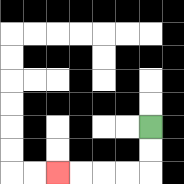{'start': '[6, 5]', 'end': '[2, 7]', 'path_directions': 'D,D,L,L,L,L', 'path_coordinates': '[[6, 5], [6, 6], [6, 7], [5, 7], [4, 7], [3, 7], [2, 7]]'}